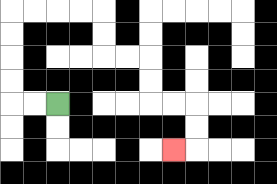{'start': '[2, 4]', 'end': '[7, 6]', 'path_directions': 'L,L,U,U,U,U,R,R,R,R,D,D,R,R,D,D,R,R,D,D,L', 'path_coordinates': '[[2, 4], [1, 4], [0, 4], [0, 3], [0, 2], [0, 1], [0, 0], [1, 0], [2, 0], [3, 0], [4, 0], [4, 1], [4, 2], [5, 2], [6, 2], [6, 3], [6, 4], [7, 4], [8, 4], [8, 5], [8, 6], [7, 6]]'}